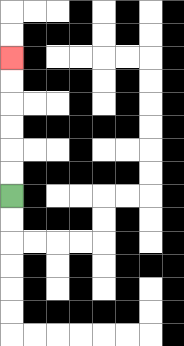{'start': '[0, 8]', 'end': '[0, 2]', 'path_directions': 'U,U,U,U,U,U', 'path_coordinates': '[[0, 8], [0, 7], [0, 6], [0, 5], [0, 4], [0, 3], [0, 2]]'}